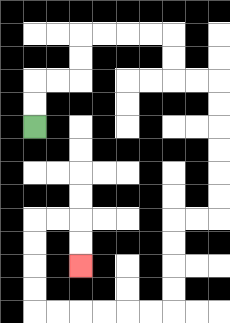{'start': '[1, 5]', 'end': '[3, 11]', 'path_directions': 'U,U,R,R,U,U,R,R,R,R,D,D,R,R,D,D,D,D,D,D,L,L,D,D,D,D,L,L,L,L,L,L,U,U,U,U,R,R,D,D', 'path_coordinates': '[[1, 5], [1, 4], [1, 3], [2, 3], [3, 3], [3, 2], [3, 1], [4, 1], [5, 1], [6, 1], [7, 1], [7, 2], [7, 3], [8, 3], [9, 3], [9, 4], [9, 5], [9, 6], [9, 7], [9, 8], [9, 9], [8, 9], [7, 9], [7, 10], [7, 11], [7, 12], [7, 13], [6, 13], [5, 13], [4, 13], [3, 13], [2, 13], [1, 13], [1, 12], [1, 11], [1, 10], [1, 9], [2, 9], [3, 9], [3, 10], [3, 11]]'}